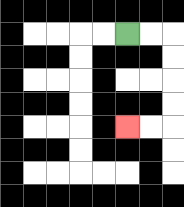{'start': '[5, 1]', 'end': '[5, 5]', 'path_directions': 'R,R,D,D,D,D,L,L', 'path_coordinates': '[[5, 1], [6, 1], [7, 1], [7, 2], [7, 3], [7, 4], [7, 5], [6, 5], [5, 5]]'}